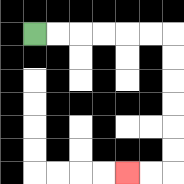{'start': '[1, 1]', 'end': '[5, 7]', 'path_directions': 'R,R,R,R,R,R,D,D,D,D,D,D,L,L', 'path_coordinates': '[[1, 1], [2, 1], [3, 1], [4, 1], [5, 1], [6, 1], [7, 1], [7, 2], [7, 3], [7, 4], [7, 5], [7, 6], [7, 7], [6, 7], [5, 7]]'}